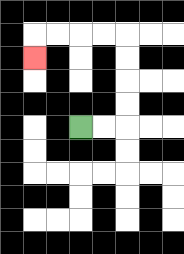{'start': '[3, 5]', 'end': '[1, 2]', 'path_directions': 'R,R,U,U,U,U,L,L,L,L,D', 'path_coordinates': '[[3, 5], [4, 5], [5, 5], [5, 4], [5, 3], [5, 2], [5, 1], [4, 1], [3, 1], [2, 1], [1, 1], [1, 2]]'}